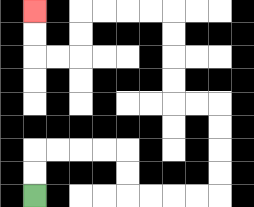{'start': '[1, 8]', 'end': '[1, 0]', 'path_directions': 'U,U,R,R,R,R,D,D,R,R,R,R,U,U,U,U,L,L,U,U,U,U,L,L,L,L,D,D,L,L,U,U', 'path_coordinates': '[[1, 8], [1, 7], [1, 6], [2, 6], [3, 6], [4, 6], [5, 6], [5, 7], [5, 8], [6, 8], [7, 8], [8, 8], [9, 8], [9, 7], [9, 6], [9, 5], [9, 4], [8, 4], [7, 4], [7, 3], [7, 2], [7, 1], [7, 0], [6, 0], [5, 0], [4, 0], [3, 0], [3, 1], [3, 2], [2, 2], [1, 2], [1, 1], [1, 0]]'}